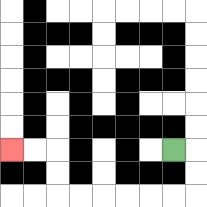{'start': '[7, 6]', 'end': '[0, 6]', 'path_directions': 'R,D,D,L,L,L,L,L,L,U,U,L,L', 'path_coordinates': '[[7, 6], [8, 6], [8, 7], [8, 8], [7, 8], [6, 8], [5, 8], [4, 8], [3, 8], [2, 8], [2, 7], [2, 6], [1, 6], [0, 6]]'}